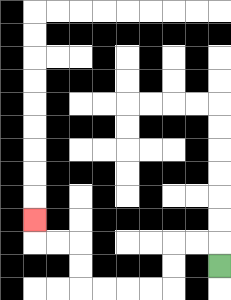{'start': '[9, 11]', 'end': '[1, 9]', 'path_directions': 'U,L,L,D,D,L,L,L,L,U,U,L,L,U', 'path_coordinates': '[[9, 11], [9, 10], [8, 10], [7, 10], [7, 11], [7, 12], [6, 12], [5, 12], [4, 12], [3, 12], [3, 11], [3, 10], [2, 10], [1, 10], [1, 9]]'}